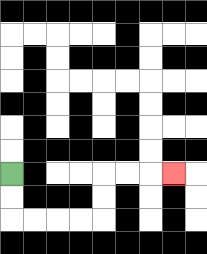{'start': '[0, 7]', 'end': '[7, 7]', 'path_directions': 'D,D,R,R,R,R,U,U,R,R,R', 'path_coordinates': '[[0, 7], [0, 8], [0, 9], [1, 9], [2, 9], [3, 9], [4, 9], [4, 8], [4, 7], [5, 7], [6, 7], [7, 7]]'}